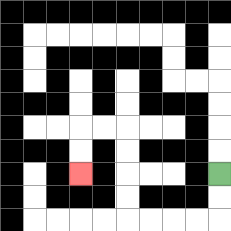{'start': '[9, 7]', 'end': '[3, 7]', 'path_directions': 'D,D,L,L,L,L,U,U,U,U,L,L,D,D', 'path_coordinates': '[[9, 7], [9, 8], [9, 9], [8, 9], [7, 9], [6, 9], [5, 9], [5, 8], [5, 7], [5, 6], [5, 5], [4, 5], [3, 5], [3, 6], [3, 7]]'}